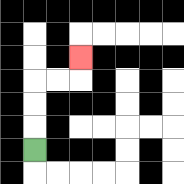{'start': '[1, 6]', 'end': '[3, 2]', 'path_directions': 'U,U,U,R,R,U', 'path_coordinates': '[[1, 6], [1, 5], [1, 4], [1, 3], [2, 3], [3, 3], [3, 2]]'}